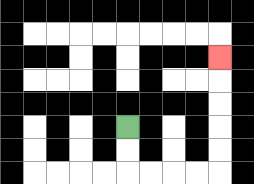{'start': '[5, 5]', 'end': '[9, 2]', 'path_directions': 'D,D,R,R,R,R,U,U,U,U,U', 'path_coordinates': '[[5, 5], [5, 6], [5, 7], [6, 7], [7, 7], [8, 7], [9, 7], [9, 6], [9, 5], [9, 4], [9, 3], [9, 2]]'}